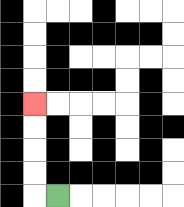{'start': '[2, 8]', 'end': '[1, 4]', 'path_directions': 'L,U,U,U,U', 'path_coordinates': '[[2, 8], [1, 8], [1, 7], [1, 6], [1, 5], [1, 4]]'}